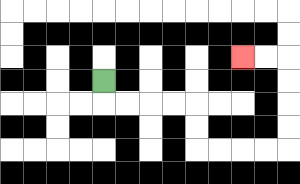{'start': '[4, 3]', 'end': '[10, 2]', 'path_directions': 'D,R,R,R,R,D,D,R,R,R,R,U,U,U,U,L,L', 'path_coordinates': '[[4, 3], [4, 4], [5, 4], [6, 4], [7, 4], [8, 4], [8, 5], [8, 6], [9, 6], [10, 6], [11, 6], [12, 6], [12, 5], [12, 4], [12, 3], [12, 2], [11, 2], [10, 2]]'}